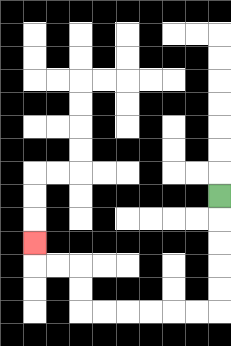{'start': '[9, 8]', 'end': '[1, 10]', 'path_directions': 'D,D,D,D,D,L,L,L,L,L,L,U,U,L,L,U', 'path_coordinates': '[[9, 8], [9, 9], [9, 10], [9, 11], [9, 12], [9, 13], [8, 13], [7, 13], [6, 13], [5, 13], [4, 13], [3, 13], [3, 12], [3, 11], [2, 11], [1, 11], [1, 10]]'}